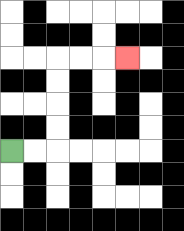{'start': '[0, 6]', 'end': '[5, 2]', 'path_directions': 'R,R,U,U,U,U,R,R,R', 'path_coordinates': '[[0, 6], [1, 6], [2, 6], [2, 5], [2, 4], [2, 3], [2, 2], [3, 2], [4, 2], [5, 2]]'}